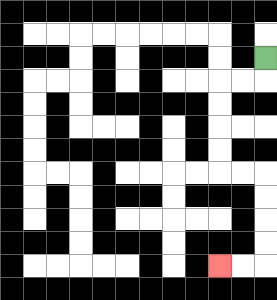{'start': '[11, 2]', 'end': '[9, 11]', 'path_directions': 'D,L,L,D,D,D,D,R,R,D,D,D,D,L,L', 'path_coordinates': '[[11, 2], [11, 3], [10, 3], [9, 3], [9, 4], [9, 5], [9, 6], [9, 7], [10, 7], [11, 7], [11, 8], [11, 9], [11, 10], [11, 11], [10, 11], [9, 11]]'}